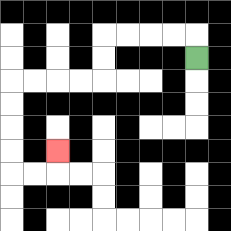{'start': '[8, 2]', 'end': '[2, 6]', 'path_directions': 'U,L,L,L,L,D,D,L,L,L,L,D,D,D,D,R,R,U', 'path_coordinates': '[[8, 2], [8, 1], [7, 1], [6, 1], [5, 1], [4, 1], [4, 2], [4, 3], [3, 3], [2, 3], [1, 3], [0, 3], [0, 4], [0, 5], [0, 6], [0, 7], [1, 7], [2, 7], [2, 6]]'}